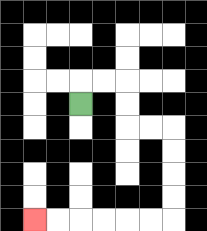{'start': '[3, 4]', 'end': '[1, 9]', 'path_directions': 'U,R,R,D,D,R,R,D,D,D,D,L,L,L,L,L,L', 'path_coordinates': '[[3, 4], [3, 3], [4, 3], [5, 3], [5, 4], [5, 5], [6, 5], [7, 5], [7, 6], [7, 7], [7, 8], [7, 9], [6, 9], [5, 9], [4, 9], [3, 9], [2, 9], [1, 9]]'}